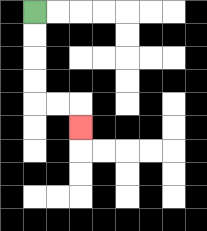{'start': '[1, 0]', 'end': '[3, 5]', 'path_directions': 'D,D,D,D,R,R,D', 'path_coordinates': '[[1, 0], [1, 1], [1, 2], [1, 3], [1, 4], [2, 4], [3, 4], [3, 5]]'}